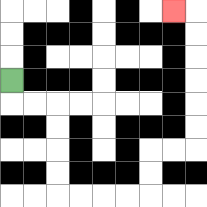{'start': '[0, 3]', 'end': '[7, 0]', 'path_directions': 'D,R,R,D,D,D,D,R,R,R,R,U,U,R,R,U,U,U,U,U,U,L', 'path_coordinates': '[[0, 3], [0, 4], [1, 4], [2, 4], [2, 5], [2, 6], [2, 7], [2, 8], [3, 8], [4, 8], [5, 8], [6, 8], [6, 7], [6, 6], [7, 6], [8, 6], [8, 5], [8, 4], [8, 3], [8, 2], [8, 1], [8, 0], [7, 0]]'}